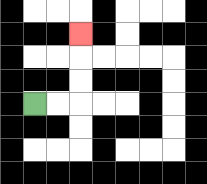{'start': '[1, 4]', 'end': '[3, 1]', 'path_directions': 'R,R,U,U,U', 'path_coordinates': '[[1, 4], [2, 4], [3, 4], [3, 3], [3, 2], [3, 1]]'}